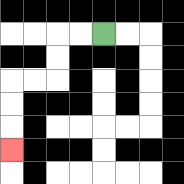{'start': '[4, 1]', 'end': '[0, 6]', 'path_directions': 'L,L,D,D,L,L,D,D,D', 'path_coordinates': '[[4, 1], [3, 1], [2, 1], [2, 2], [2, 3], [1, 3], [0, 3], [0, 4], [0, 5], [0, 6]]'}